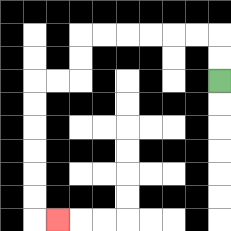{'start': '[9, 3]', 'end': '[2, 9]', 'path_directions': 'U,U,L,L,L,L,L,L,D,D,L,L,D,D,D,D,D,D,R', 'path_coordinates': '[[9, 3], [9, 2], [9, 1], [8, 1], [7, 1], [6, 1], [5, 1], [4, 1], [3, 1], [3, 2], [3, 3], [2, 3], [1, 3], [1, 4], [1, 5], [1, 6], [1, 7], [1, 8], [1, 9], [2, 9]]'}